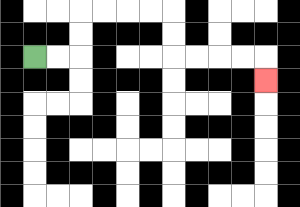{'start': '[1, 2]', 'end': '[11, 3]', 'path_directions': 'R,R,U,U,R,R,R,R,D,D,R,R,R,R,D', 'path_coordinates': '[[1, 2], [2, 2], [3, 2], [3, 1], [3, 0], [4, 0], [5, 0], [6, 0], [7, 0], [7, 1], [7, 2], [8, 2], [9, 2], [10, 2], [11, 2], [11, 3]]'}